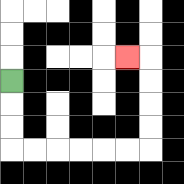{'start': '[0, 3]', 'end': '[5, 2]', 'path_directions': 'D,D,D,R,R,R,R,R,R,U,U,U,U,L', 'path_coordinates': '[[0, 3], [0, 4], [0, 5], [0, 6], [1, 6], [2, 6], [3, 6], [4, 6], [5, 6], [6, 6], [6, 5], [6, 4], [6, 3], [6, 2], [5, 2]]'}